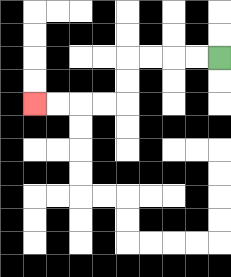{'start': '[9, 2]', 'end': '[1, 4]', 'path_directions': 'L,L,L,L,D,D,L,L,L,L', 'path_coordinates': '[[9, 2], [8, 2], [7, 2], [6, 2], [5, 2], [5, 3], [5, 4], [4, 4], [3, 4], [2, 4], [1, 4]]'}